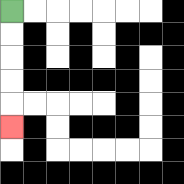{'start': '[0, 0]', 'end': '[0, 5]', 'path_directions': 'D,D,D,D,D', 'path_coordinates': '[[0, 0], [0, 1], [0, 2], [0, 3], [0, 4], [0, 5]]'}